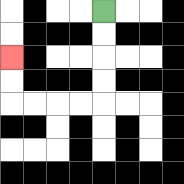{'start': '[4, 0]', 'end': '[0, 2]', 'path_directions': 'D,D,D,D,L,L,L,L,U,U', 'path_coordinates': '[[4, 0], [4, 1], [4, 2], [4, 3], [4, 4], [3, 4], [2, 4], [1, 4], [0, 4], [0, 3], [0, 2]]'}